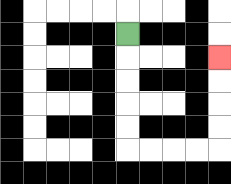{'start': '[5, 1]', 'end': '[9, 2]', 'path_directions': 'D,D,D,D,D,R,R,R,R,U,U,U,U', 'path_coordinates': '[[5, 1], [5, 2], [5, 3], [5, 4], [5, 5], [5, 6], [6, 6], [7, 6], [8, 6], [9, 6], [9, 5], [9, 4], [9, 3], [9, 2]]'}